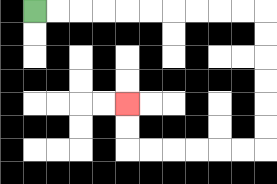{'start': '[1, 0]', 'end': '[5, 4]', 'path_directions': 'R,R,R,R,R,R,R,R,R,R,D,D,D,D,D,D,L,L,L,L,L,L,U,U', 'path_coordinates': '[[1, 0], [2, 0], [3, 0], [4, 0], [5, 0], [6, 0], [7, 0], [8, 0], [9, 0], [10, 0], [11, 0], [11, 1], [11, 2], [11, 3], [11, 4], [11, 5], [11, 6], [10, 6], [9, 6], [8, 6], [7, 6], [6, 6], [5, 6], [5, 5], [5, 4]]'}